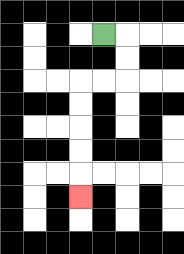{'start': '[4, 1]', 'end': '[3, 8]', 'path_directions': 'R,D,D,L,L,D,D,D,D,D', 'path_coordinates': '[[4, 1], [5, 1], [5, 2], [5, 3], [4, 3], [3, 3], [3, 4], [3, 5], [3, 6], [3, 7], [3, 8]]'}